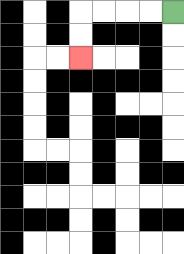{'start': '[7, 0]', 'end': '[3, 2]', 'path_directions': 'L,L,L,L,D,D', 'path_coordinates': '[[7, 0], [6, 0], [5, 0], [4, 0], [3, 0], [3, 1], [3, 2]]'}